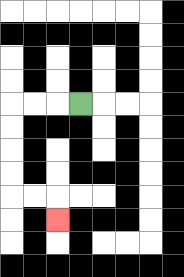{'start': '[3, 4]', 'end': '[2, 9]', 'path_directions': 'L,L,L,D,D,D,D,R,R,D', 'path_coordinates': '[[3, 4], [2, 4], [1, 4], [0, 4], [0, 5], [0, 6], [0, 7], [0, 8], [1, 8], [2, 8], [2, 9]]'}